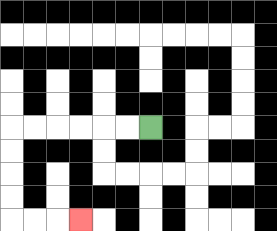{'start': '[6, 5]', 'end': '[3, 9]', 'path_directions': 'L,L,L,L,L,L,D,D,D,D,R,R,R', 'path_coordinates': '[[6, 5], [5, 5], [4, 5], [3, 5], [2, 5], [1, 5], [0, 5], [0, 6], [0, 7], [0, 8], [0, 9], [1, 9], [2, 9], [3, 9]]'}